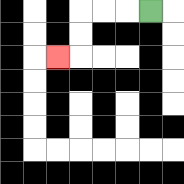{'start': '[6, 0]', 'end': '[2, 2]', 'path_directions': 'L,L,L,D,D,L', 'path_coordinates': '[[6, 0], [5, 0], [4, 0], [3, 0], [3, 1], [3, 2], [2, 2]]'}